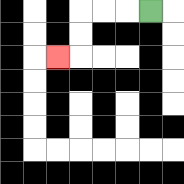{'start': '[6, 0]', 'end': '[2, 2]', 'path_directions': 'L,L,L,D,D,L', 'path_coordinates': '[[6, 0], [5, 0], [4, 0], [3, 0], [3, 1], [3, 2], [2, 2]]'}